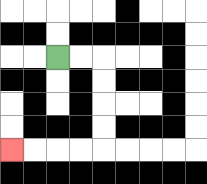{'start': '[2, 2]', 'end': '[0, 6]', 'path_directions': 'R,R,D,D,D,D,L,L,L,L', 'path_coordinates': '[[2, 2], [3, 2], [4, 2], [4, 3], [4, 4], [4, 5], [4, 6], [3, 6], [2, 6], [1, 6], [0, 6]]'}